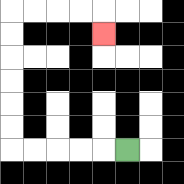{'start': '[5, 6]', 'end': '[4, 1]', 'path_directions': 'L,L,L,L,L,U,U,U,U,U,U,R,R,R,R,D', 'path_coordinates': '[[5, 6], [4, 6], [3, 6], [2, 6], [1, 6], [0, 6], [0, 5], [0, 4], [0, 3], [0, 2], [0, 1], [0, 0], [1, 0], [2, 0], [3, 0], [4, 0], [4, 1]]'}